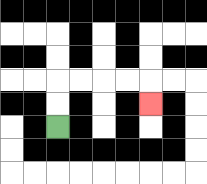{'start': '[2, 5]', 'end': '[6, 4]', 'path_directions': 'U,U,R,R,R,R,D', 'path_coordinates': '[[2, 5], [2, 4], [2, 3], [3, 3], [4, 3], [5, 3], [6, 3], [6, 4]]'}